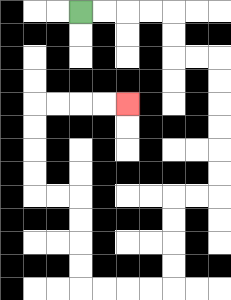{'start': '[3, 0]', 'end': '[5, 4]', 'path_directions': 'R,R,R,R,D,D,R,R,D,D,D,D,D,D,L,L,D,D,D,D,L,L,L,L,U,U,U,U,L,L,U,U,U,U,R,R,R,R', 'path_coordinates': '[[3, 0], [4, 0], [5, 0], [6, 0], [7, 0], [7, 1], [7, 2], [8, 2], [9, 2], [9, 3], [9, 4], [9, 5], [9, 6], [9, 7], [9, 8], [8, 8], [7, 8], [7, 9], [7, 10], [7, 11], [7, 12], [6, 12], [5, 12], [4, 12], [3, 12], [3, 11], [3, 10], [3, 9], [3, 8], [2, 8], [1, 8], [1, 7], [1, 6], [1, 5], [1, 4], [2, 4], [3, 4], [4, 4], [5, 4]]'}